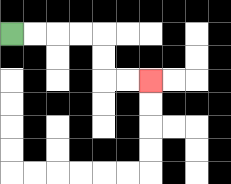{'start': '[0, 1]', 'end': '[6, 3]', 'path_directions': 'R,R,R,R,D,D,R,R', 'path_coordinates': '[[0, 1], [1, 1], [2, 1], [3, 1], [4, 1], [4, 2], [4, 3], [5, 3], [6, 3]]'}